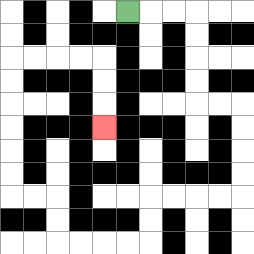{'start': '[5, 0]', 'end': '[4, 5]', 'path_directions': 'R,R,R,D,D,D,D,R,R,D,D,D,D,L,L,L,L,D,D,L,L,L,L,U,U,L,L,U,U,U,U,U,U,R,R,R,R,D,D,D', 'path_coordinates': '[[5, 0], [6, 0], [7, 0], [8, 0], [8, 1], [8, 2], [8, 3], [8, 4], [9, 4], [10, 4], [10, 5], [10, 6], [10, 7], [10, 8], [9, 8], [8, 8], [7, 8], [6, 8], [6, 9], [6, 10], [5, 10], [4, 10], [3, 10], [2, 10], [2, 9], [2, 8], [1, 8], [0, 8], [0, 7], [0, 6], [0, 5], [0, 4], [0, 3], [0, 2], [1, 2], [2, 2], [3, 2], [4, 2], [4, 3], [4, 4], [4, 5]]'}